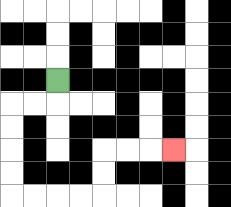{'start': '[2, 3]', 'end': '[7, 6]', 'path_directions': 'D,L,L,D,D,D,D,R,R,R,R,U,U,R,R,R', 'path_coordinates': '[[2, 3], [2, 4], [1, 4], [0, 4], [0, 5], [0, 6], [0, 7], [0, 8], [1, 8], [2, 8], [3, 8], [4, 8], [4, 7], [4, 6], [5, 6], [6, 6], [7, 6]]'}